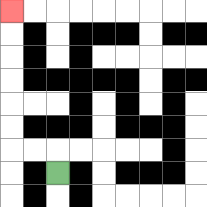{'start': '[2, 7]', 'end': '[0, 0]', 'path_directions': 'U,L,L,U,U,U,U,U,U', 'path_coordinates': '[[2, 7], [2, 6], [1, 6], [0, 6], [0, 5], [0, 4], [0, 3], [0, 2], [0, 1], [0, 0]]'}